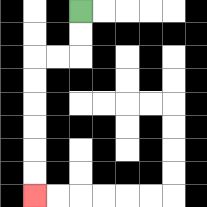{'start': '[3, 0]', 'end': '[1, 8]', 'path_directions': 'D,D,L,L,D,D,D,D,D,D', 'path_coordinates': '[[3, 0], [3, 1], [3, 2], [2, 2], [1, 2], [1, 3], [1, 4], [1, 5], [1, 6], [1, 7], [1, 8]]'}